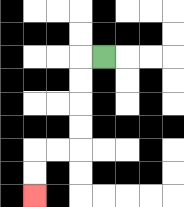{'start': '[4, 2]', 'end': '[1, 8]', 'path_directions': 'L,D,D,D,D,L,L,D,D', 'path_coordinates': '[[4, 2], [3, 2], [3, 3], [3, 4], [3, 5], [3, 6], [2, 6], [1, 6], [1, 7], [1, 8]]'}